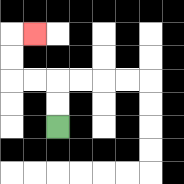{'start': '[2, 5]', 'end': '[1, 1]', 'path_directions': 'U,U,L,L,U,U,R', 'path_coordinates': '[[2, 5], [2, 4], [2, 3], [1, 3], [0, 3], [0, 2], [0, 1], [1, 1]]'}